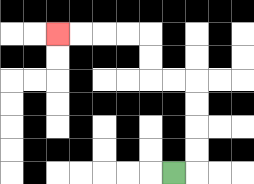{'start': '[7, 7]', 'end': '[2, 1]', 'path_directions': 'R,U,U,U,U,L,L,U,U,L,L,L,L', 'path_coordinates': '[[7, 7], [8, 7], [8, 6], [8, 5], [8, 4], [8, 3], [7, 3], [6, 3], [6, 2], [6, 1], [5, 1], [4, 1], [3, 1], [2, 1]]'}